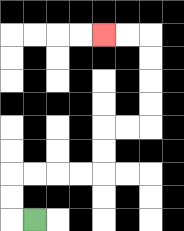{'start': '[1, 9]', 'end': '[4, 1]', 'path_directions': 'L,U,U,R,R,R,R,U,U,R,R,U,U,U,U,L,L', 'path_coordinates': '[[1, 9], [0, 9], [0, 8], [0, 7], [1, 7], [2, 7], [3, 7], [4, 7], [4, 6], [4, 5], [5, 5], [6, 5], [6, 4], [6, 3], [6, 2], [6, 1], [5, 1], [4, 1]]'}